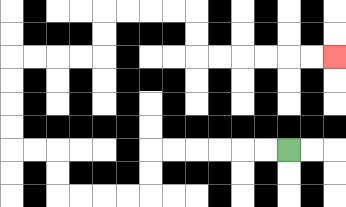{'start': '[12, 6]', 'end': '[14, 2]', 'path_directions': 'L,L,L,L,L,L,D,D,L,L,L,L,U,U,L,L,U,U,U,U,R,R,R,R,U,U,R,R,R,R,D,D,R,R,R,R,R,R', 'path_coordinates': '[[12, 6], [11, 6], [10, 6], [9, 6], [8, 6], [7, 6], [6, 6], [6, 7], [6, 8], [5, 8], [4, 8], [3, 8], [2, 8], [2, 7], [2, 6], [1, 6], [0, 6], [0, 5], [0, 4], [0, 3], [0, 2], [1, 2], [2, 2], [3, 2], [4, 2], [4, 1], [4, 0], [5, 0], [6, 0], [7, 0], [8, 0], [8, 1], [8, 2], [9, 2], [10, 2], [11, 2], [12, 2], [13, 2], [14, 2]]'}